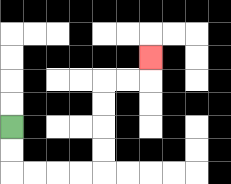{'start': '[0, 5]', 'end': '[6, 2]', 'path_directions': 'D,D,R,R,R,R,U,U,U,U,R,R,U', 'path_coordinates': '[[0, 5], [0, 6], [0, 7], [1, 7], [2, 7], [3, 7], [4, 7], [4, 6], [4, 5], [4, 4], [4, 3], [5, 3], [6, 3], [6, 2]]'}